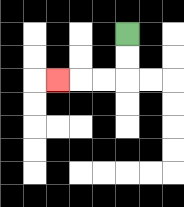{'start': '[5, 1]', 'end': '[2, 3]', 'path_directions': 'D,D,L,L,L', 'path_coordinates': '[[5, 1], [5, 2], [5, 3], [4, 3], [3, 3], [2, 3]]'}